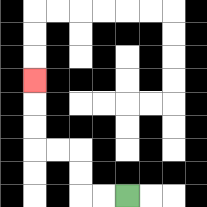{'start': '[5, 8]', 'end': '[1, 3]', 'path_directions': 'L,L,U,U,L,L,U,U,U', 'path_coordinates': '[[5, 8], [4, 8], [3, 8], [3, 7], [3, 6], [2, 6], [1, 6], [1, 5], [1, 4], [1, 3]]'}